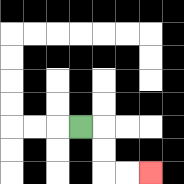{'start': '[3, 5]', 'end': '[6, 7]', 'path_directions': 'R,D,D,R,R', 'path_coordinates': '[[3, 5], [4, 5], [4, 6], [4, 7], [5, 7], [6, 7]]'}